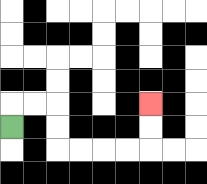{'start': '[0, 5]', 'end': '[6, 4]', 'path_directions': 'U,R,R,D,D,R,R,R,R,U,U', 'path_coordinates': '[[0, 5], [0, 4], [1, 4], [2, 4], [2, 5], [2, 6], [3, 6], [4, 6], [5, 6], [6, 6], [6, 5], [6, 4]]'}